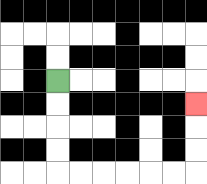{'start': '[2, 3]', 'end': '[8, 4]', 'path_directions': 'D,D,D,D,R,R,R,R,R,R,U,U,U', 'path_coordinates': '[[2, 3], [2, 4], [2, 5], [2, 6], [2, 7], [3, 7], [4, 7], [5, 7], [6, 7], [7, 7], [8, 7], [8, 6], [8, 5], [8, 4]]'}